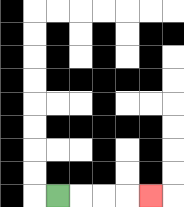{'start': '[2, 8]', 'end': '[6, 8]', 'path_directions': 'R,R,R,R', 'path_coordinates': '[[2, 8], [3, 8], [4, 8], [5, 8], [6, 8]]'}